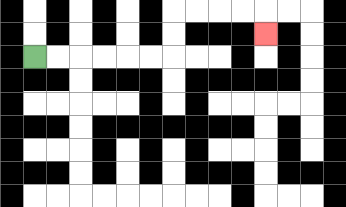{'start': '[1, 2]', 'end': '[11, 1]', 'path_directions': 'R,R,R,R,R,R,U,U,R,R,R,R,D', 'path_coordinates': '[[1, 2], [2, 2], [3, 2], [4, 2], [5, 2], [6, 2], [7, 2], [7, 1], [7, 0], [8, 0], [9, 0], [10, 0], [11, 0], [11, 1]]'}